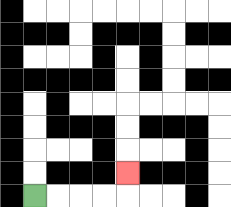{'start': '[1, 8]', 'end': '[5, 7]', 'path_directions': 'R,R,R,R,U', 'path_coordinates': '[[1, 8], [2, 8], [3, 8], [4, 8], [5, 8], [5, 7]]'}